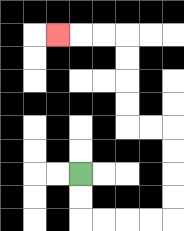{'start': '[3, 7]', 'end': '[2, 1]', 'path_directions': 'D,D,R,R,R,R,U,U,U,U,L,L,U,U,U,U,L,L,L', 'path_coordinates': '[[3, 7], [3, 8], [3, 9], [4, 9], [5, 9], [6, 9], [7, 9], [7, 8], [7, 7], [7, 6], [7, 5], [6, 5], [5, 5], [5, 4], [5, 3], [5, 2], [5, 1], [4, 1], [3, 1], [2, 1]]'}